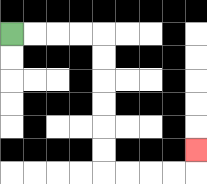{'start': '[0, 1]', 'end': '[8, 6]', 'path_directions': 'R,R,R,R,D,D,D,D,D,D,R,R,R,R,U', 'path_coordinates': '[[0, 1], [1, 1], [2, 1], [3, 1], [4, 1], [4, 2], [4, 3], [4, 4], [4, 5], [4, 6], [4, 7], [5, 7], [6, 7], [7, 7], [8, 7], [8, 6]]'}